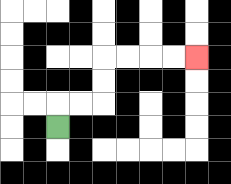{'start': '[2, 5]', 'end': '[8, 2]', 'path_directions': 'U,R,R,U,U,R,R,R,R', 'path_coordinates': '[[2, 5], [2, 4], [3, 4], [4, 4], [4, 3], [4, 2], [5, 2], [6, 2], [7, 2], [8, 2]]'}